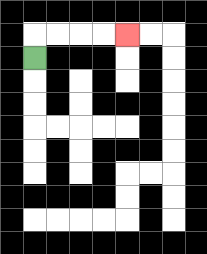{'start': '[1, 2]', 'end': '[5, 1]', 'path_directions': 'U,R,R,R,R', 'path_coordinates': '[[1, 2], [1, 1], [2, 1], [3, 1], [4, 1], [5, 1]]'}